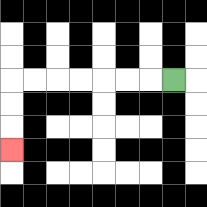{'start': '[7, 3]', 'end': '[0, 6]', 'path_directions': 'L,L,L,L,L,L,L,D,D,D', 'path_coordinates': '[[7, 3], [6, 3], [5, 3], [4, 3], [3, 3], [2, 3], [1, 3], [0, 3], [0, 4], [0, 5], [0, 6]]'}